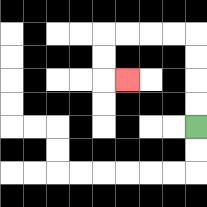{'start': '[8, 5]', 'end': '[5, 3]', 'path_directions': 'U,U,U,U,L,L,L,L,D,D,R', 'path_coordinates': '[[8, 5], [8, 4], [8, 3], [8, 2], [8, 1], [7, 1], [6, 1], [5, 1], [4, 1], [4, 2], [4, 3], [5, 3]]'}